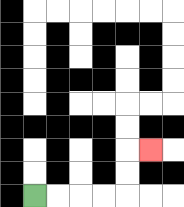{'start': '[1, 8]', 'end': '[6, 6]', 'path_directions': 'R,R,R,R,U,U,R', 'path_coordinates': '[[1, 8], [2, 8], [3, 8], [4, 8], [5, 8], [5, 7], [5, 6], [6, 6]]'}